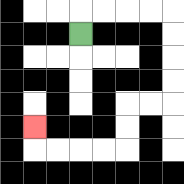{'start': '[3, 1]', 'end': '[1, 5]', 'path_directions': 'U,R,R,R,R,D,D,D,D,L,L,D,D,L,L,L,L,U', 'path_coordinates': '[[3, 1], [3, 0], [4, 0], [5, 0], [6, 0], [7, 0], [7, 1], [7, 2], [7, 3], [7, 4], [6, 4], [5, 4], [5, 5], [5, 6], [4, 6], [3, 6], [2, 6], [1, 6], [1, 5]]'}